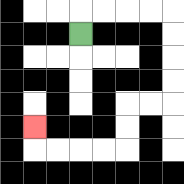{'start': '[3, 1]', 'end': '[1, 5]', 'path_directions': 'U,R,R,R,R,D,D,D,D,L,L,D,D,L,L,L,L,U', 'path_coordinates': '[[3, 1], [3, 0], [4, 0], [5, 0], [6, 0], [7, 0], [7, 1], [7, 2], [7, 3], [7, 4], [6, 4], [5, 4], [5, 5], [5, 6], [4, 6], [3, 6], [2, 6], [1, 6], [1, 5]]'}